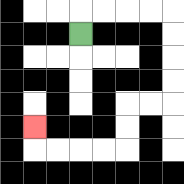{'start': '[3, 1]', 'end': '[1, 5]', 'path_directions': 'U,R,R,R,R,D,D,D,D,L,L,D,D,L,L,L,L,U', 'path_coordinates': '[[3, 1], [3, 0], [4, 0], [5, 0], [6, 0], [7, 0], [7, 1], [7, 2], [7, 3], [7, 4], [6, 4], [5, 4], [5, 5], [5, 6], [4, 6], [3, 6], [2, 6], [1, 6], [1, 5]]'}